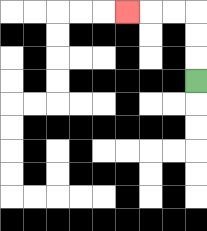{'start': '[8, 3]', 'end': '[5, 0]', 'path_directions': 'U,U,U,L,L,L', 'path_coordinates': '[[8, 3], [8, 2], [8, 1], [8, 0], [7, 0], [6, 0], [5, 0]]'}